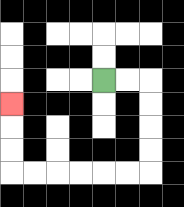{'start': '[4, 3]', 'end': '[0, 4]', 'path_directions': 'R,R,D,D,D,D,L,L,L,L,L,L,U,U,U', 'path_coordinates': '[[4, 3], [5, 3], [6, 3], [6, 4], [6, 5], [6, 6], [6, 7], [5, 7], [4, 7], [3, 7], [2, 7], [1, 7], [0, 7], [0, 6], [0, 5], [0, 4]]'}